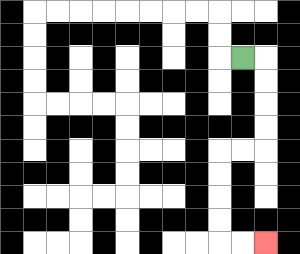{'start': '[10, 2]', 'end': '[11, 10]', 'path_directions': 'R,D,D,D,D,L,L,D,D,D,D,R,R', 'path_coordinates': '[[10, 2], [11, 2], [11, 3], [11, 4], [11, 5], [11, 6], [10, 6], [9, 6], [9, 7], [9, 8], [9, 9], [9, 10], [10, 10], [11, 10]]'}